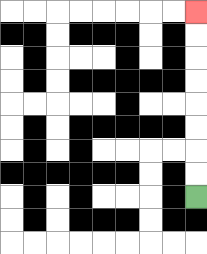{'start': '[8, 8]', 'end': '[8, 0]', 'path_directions': 'U,U,U,U,U,U,U,U', 'path_coordinates': '[[8, 8], [8, 7], [8, 6], [8, 5], [8, 4], [8, 3], [8, 2], [8, 1], [8, 0]]'}